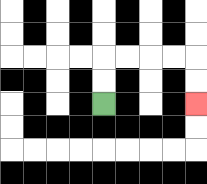{'start': '[4, 4]', 'end': '[8, 4]', 'path_directions': 'U,U,R,R,R,R,D,D', 'path_coordinates': '[[4, 4], [4, 3], [4, 2], [5, 2], [6, 2], [7, 2], [8, 2], [8, 3], [8, 4]]'}